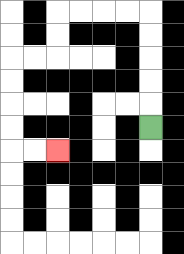{'start': '[6, 5]', 'end': '[2, 6]', 'path_directions': 'U,U,U,U,U,L,L,L,L,D,D,L,L,D,D,D,D,R,R', 'path_coordinates': '[[6, 5], [6, 4], [6, 3], [6, 2], [6, 1], [6, 0], [5, 0], [4, 0], [3, 0], [2, 0], [2, 1], [2, 2], [1, 2], [0, 2], [0, 3], [0, 4], [0, 5], [0, 6], [1, 6], [2, 6]]'}